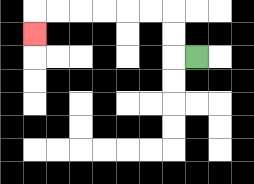{'start': '[8, 2]', 'end': '[1, 1]', 'path_directions': 'L,U,U,L,L,L,L,L,L,D', 'path_coordinates': '[[8, 2], [7, 2], [7, 1], [7, 0], [6, 0], [5, 0], [4, 0], [3, 0], [2, 0], [1, 0], [1, 1]]'}